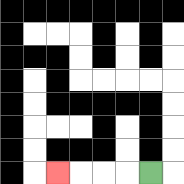{'start': '[6, 7]', 'end': '[2, 7]', 'path_directions': 'L,L,L,L', 'path_coordinates': '[[6, 7], [5, 7], [4, 7], [3, 7], [2, 7]]'}